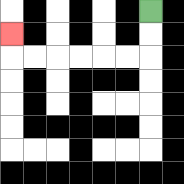{'start': '[6, 0]', 'end': '[0, 1]', 'path_directions': 'D,D,L,L,L,L,L,L,U', 'path_coordinates': '[[6, 0], [6, 1], [6, 2], [5, 2], [4, 2], [3, 2], [2, 2], [1, 2], [0, 2], [0, 1]]'}